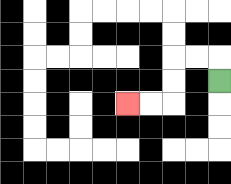{'start': '[9, 3]', 'end': '[5, 4]', 'path_directions': 'U,L,L,D,D,L,L', 'path_coordinates': '[[9, 3], [9, 2], [8, 2], [7, 2], [7, 3], [7, 4], [6, 4], [5, 4]]'}